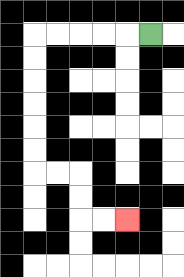{'start': '[6, 1]', 'end': '[5, 9]', 'path_directions': 'L,L,L,L,L,D,D,D,D,D,D,R,R,D,D,R,R', 'path_coordinates': '[[6, 1], [5, 1], [4, 1], [3, 1], [2, 1], [1, 1], [1, 2], [1, 3], [1, 4], [1, 5], [1, 6], [1, 7], [2, 7], [3, 7], [3, 8], [3, 9], [4, 9], [5, 9]]'}